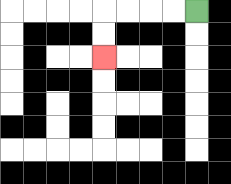{'start': '[8, 0]', 'end': '[4, 2]', 'path_directions': 'L,L,L,L,D,D', 'path_coordinates': '[[8, 0], [7, 0], [6, 0], [5, 0], [4, 0], [4, 1], [4, 2]]'}